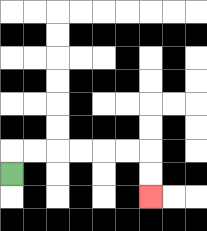{'start': '[0, 7]', 'end': '[6, 8]', 'path_directions': 'U,R,R,R,R,R,R,D,D', 'path_coordinates': '[[0, 7], [0, 6], [1, 6], [2, 6], [3, 6], [4, 6], [5, 6], [6, 6], [6, 7], [6, 8]]'}